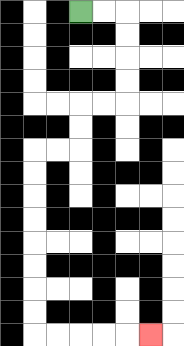{'start': '[3, 0]', 'end': '[6, 14]', 'path_directions': 'R,R,D,D,D,D,L,L,D,D,L,L,D,D,D,D,D,D,D,D,R,R,R,R,R', 'path_coordinates': '[[3, 0], [4, 0], [5, 0], [5, 1], [5, 2], [5, 3], [5, 4], [4, 4], [3, 4], [3, 5], [3, 6], [2, 6], [1, 6], [1, 7], [1, 8], [1, 9], [1, 10], [1, 11], [1, 12], [1, 13], [1, 14], [2, 14], [3, 14], [4, 14], [5, 14], [6, 14]]'}